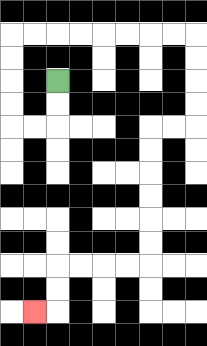{'start': '[2, 3]', 'end': '[1, 13]', 'path_directions': 'D,D,L,L,U,U,U,U,R,R,R,R,R,R,R,R,D,D,D,D,L,L,D,D,D,D,D,D,L,L,L,L,D,D,L', 'path_coordinates': '[[2, 3], [2, 4], [2, 5], [1, 5], [0, 5], [0, 4], [0, 3], [0, 2], [0, 1], [1, 1], [2, 1], [3, 1], [4, 1], [5, 1], [6, 1], [7, 1], [8, 1], [8, 2], [8, 3], [8, 4], [8, 5], [7, 5], [6, 5], [6, 6], [6, 7], [6, 8], [6, 9], [6, 10], [6, 11], [5, 11], [4, 11], [3, 11], [2, 11], [2, 12], [2, 13], [1, 13]]'}